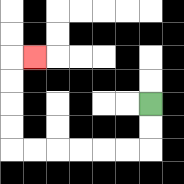{'start': '[6, 4]', 'end': '[1, 2]', 'path_directions': 'D,D,L,L,L,L,L,L,U,U,U,U,R', 'path_coordinates': '[[6, 4], [6, 5], [6, 6], [5, 6], [4, 6], [3, 6], [2, 6], [1, 6], [0, 6], [0, 5], [0, 4], [0, 3], [0, 2], [1, 2]]'}